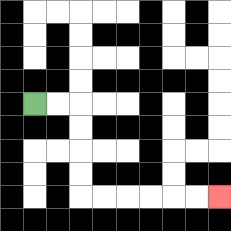{'start': '[1, 4]', 'end': '[9, 8]', 'path_directions': 'R,R,D,D,D,D,R,R,R,R,R,R', 'path_coordinates': '[[1, 4], [2, 4], [3, 4], [3, 5], [3, 6], [3, 7], [3, 8], [4, 8], [5, 8], [6, 8], [7, 8], [8, 8], [9, 8]]'}